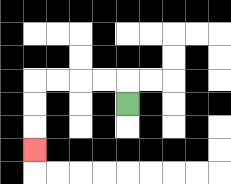{'start': '[5, 4]', 'end': '[1, 6]', 'path_directions': 'U,L,L,L,L,D,D,D', 'path_coordinates': '[[5, 4], [5, 3], [4, 3], [3, 3], [2, 3], [1, 3], [1, 4], [1, 5], [1, 6]]'}